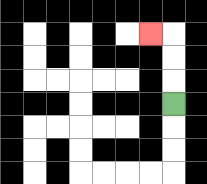{'start': '[7, 4]', 'end': '[6, 1]', 'path_directions': 'U,U,U,L', 'path_coordinates': '[[7, 4], [7, 3], [7, 2], [7, 1], [6, 1]]'}